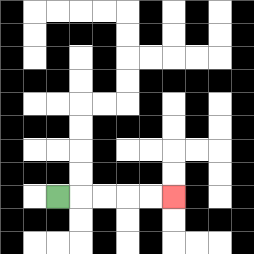{'start': '[2, 8]', 'end': '[7, 8]', 'path_directions': 'R,R,R,R,R', 'path_coordinates': '[[2, 8], [3, 8], [4, 8], [5, 8], [6, 8], [7, 8]]'}